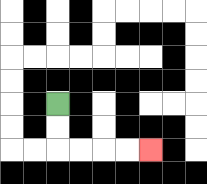{'start': '[2, 4]', 'end': '[6, 6]', 'path_directions': 'D,D,R,R,R,R', 'path_coordinates': '[[2, 4], [2, 5], [2, 6], [3, 6], [4, 6], [5, 6], [6, 6]]'}